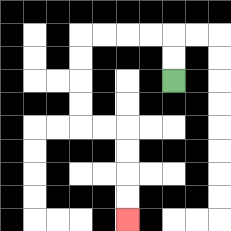{'start': '[7, 3]', 'end': '[5, 9]', 'path_directions': 'U,U,L,L,L,L,D,D,D,D,R,R,D,D,D,D', 'path_coordinates': '[[7, 3], [7, 2], [7, 1], [6, 1], [5, 1], [4, 1], [3, 1], [3, 2], [3, 3], [3, 4], [3, 5], [4, 5], [5, 5], [5, 6], [5, 7], [5, 8], [5, 9]]'}